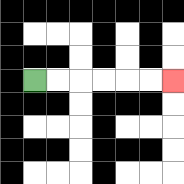{'start': '[1, 3]', 'end': '[7, 3]', 'path_directions': 'R,R,R,R,R,R', 'path_coordinates': '[[1, 3], [2, 3], [3, 3], [4, 3], [5, 3], [6, 3], [7, 3]]'}